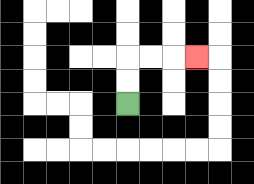{'start': '[5, 4]', 'end': '[8, 2]', 'path_directions': 'U,U,R,R,R', 'path_coordinates': '[[5, 4], [5, 3], [5, 2], [6, 2], [7, 2], [8, 2]]'}